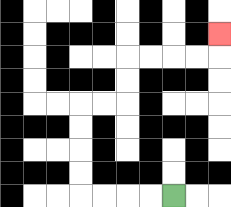{'start': '[7, 8]', 'end': '[9, 1]', 'path_directions': 'L,L,L,L,U,U,U,U,R,R,U,U,R,R,R,R,U', 'path_coordinates': '[[7, 8], [6, 8], [5, 8], [4, 8], [3, 8], [3, 7], [3, 6], [3, 5], [3, 4], [4, 4], [5, 4], [5, 3], [5, 2], [6, 2], [7, 2], [8, 2], [9, 2], [9, 1]]'}